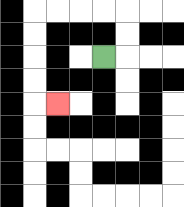{'start': '[4, 2]', 'end': '[2, 4]', 'path_directions': 'R,U,U,L,L,L,L,D,D,D,D,R', 'path_coordinates': '[[4, 2], [5, 2], [5, 1], [5, 0], [4, 0], [3, 0], [2, 0], [1, 0], [1, 1], [1, 2], [1, 3], [1, 4], [2, 4]]'}